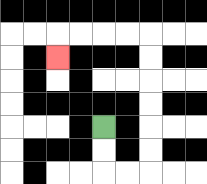{'start': '[4, 5]', 'end': '[2, 2]', 'path_directions': 'D,D,R,R,U,U,U,U,U,U,L,L,L,L,D', 'path_coordinates': '[[4, 5], [4, 6], [4, 7], [5, 7], [6, 7], [6, 6], [6, 5], [6, 4], [6, 3], [6, 2], [6, 1], [5, 1], [4, 1], [3, 1], [2, 1], [2, 2]]'}